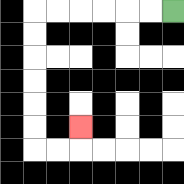{'start': '[7, 0]', 'end': '[3, 5]', 'path_directions': 'L,L,L,L,L,L,D,D,D,D,D,D,R,R,U', 'path_coordinates': '[[7, 0], [6, 0], [5, 0], [4, 0], [3, 0], [2, 0], [1, 0], [1, 1], [1, 2], [1, 3], [1, 4], [1, 5], [1, 6], [2, 6], [3, 6], [3, 5]]'}